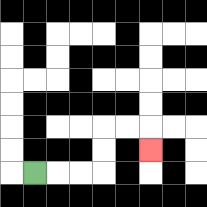{'start': '[1, 7]', 'end': '[6, 6]', 'path_directions': 'R,R,R,U,U,R,R,D', 'path_coordinates': '[[1, 7], [2, 7], [3, 7], [4, 7], [4, 6], [4, 5], [5, 5], [6, 5], [6, 6]]'}